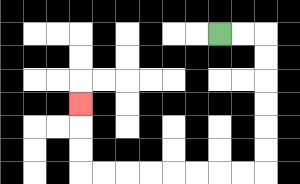{'start': '[9, 1]', 'end': '[3, 4]', 'path_directions': 'R,R,D,D,D,D,D,D,L,L,L,L,L,L,L,L,U,U,U', 'path_coordinates': '[[9, 1], [10, 1], [11, 1], [11, 2], [11, 3], [11, 4], [11, 5], [11, 6], [11, 7], [10, 7], [9, 7], [8, 7], [7, 7], [6, 7], [5, 7], [4, 7], [3, 7], [3, 6], [3, 5], [3, 4]]'}